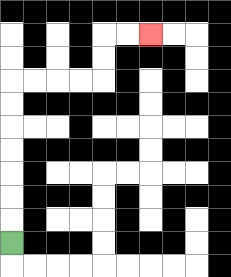{'start': '[0, 10]', 'end': '[6, 1]', 'path_directions': 'U,U,U,U,U,U,U,R,R,R,R,U,U,R,R', 'path_coordinates': '[[0, 10], [0, 9], [0, 8], [0, 7], [0, 6], [0, 5], [0, 4], [0, 3], [1, 3], [2, 3], [3, 3], [4, 3], [4, 2], [4, 1], [5, 1], [6, 1]]'}